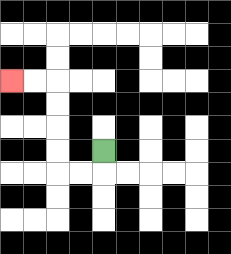{'start': '[4, 6]', 'end': '[0, 3]', 'path_directions': 'D,L,L,U,U,U,U,L,L', 'path_coordinates': '[[4, 6], [4, 7], [3, 7], [2, 7], [2, 6], [2, 5], [2, 4], [2, 3], [1, 3], [0, 3]]'}